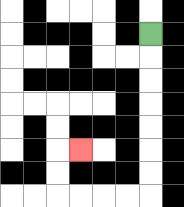{'start': '[6, 1]', 'end': '[3, 6]', 'path_directions': 'D,D,D,D,D,D,D,L,L,L,L,U,U,R', 'path_coordinates': '[[6, 1], [6, 2], [6, 3], [6, 4], [6, 5], [6, 6], [6, 7], [6, 8], [5, 8], [4, 8], [3, 8], [2, 8], [2, 7], [2, 6], [3, 6]]'}